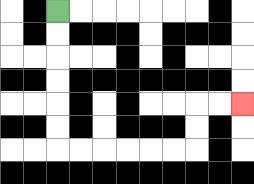{'start': '[2, 0]', 'end': '[10, 4]', 'path_directions': 'D,D,D,D,D,D,R,R,R,R,R,R,U,U,R,R', 'path_coordinates': '[[2, 0], [2, 1], [2, 2], [2, 3], [2, 4], [2, 5], [2, 6], [3, 6], [4, 6], [5, 6], [6, 6], [7, 6], [8, 6], [8, 5], [8, 4], [9, 4], [10, 4]]'}